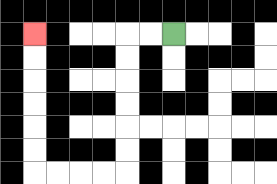{'start': '[7, 1]', 'end': '[1, 1]', 'path_directions': 'L,L,D,D,D,D,D,D,L,L,L,L,U,U,U,U,U,U', 'path_coordinates': '[[7, 1], [6, 1], [5, 1], [5, 2], [5, 3], [5, 4], [5, 5], [5, 6], [5, 7], [4, 7], [3, 7], [2, 7], [1, 7], [1, 6], [1, 5], [1, 4], [1, 3], [1, 2], [1, 1]]'}